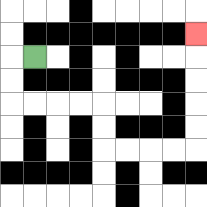{'start': '[1, 2]', 'end': '[8, 1]', 'path_directions': 'L,D,D,R,R,R,R,D,D,R,R,R,R,U,U,U,U,U', 'path_coordinates': '[[1, 2], [0, 2], [0, 3], [0, 4], [1, 4], [2, 4], [3, 4], [4, 4], [4, 5], [4, 6], [5, 6], [6, 6], [7, 6], [8, 6], [8, 5], [8, 4], [8, 3], [8, 2], [8, 1]]'}